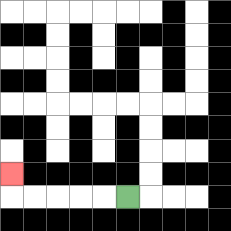{'start': '[5, 8]', 'end': '[0, 7]', 'path_directions': 'L,L,L,L,L,U', 'path_coordinates': '[[5, 8], [4, 8], [3, 8], [2, 8], [1, 8], [0, 8], [0, 7]]'}